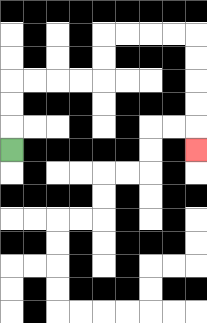{'start': '[0, 6]', 'end': '[8, 6]', 'path_directions': 'U,U,U,R,R,R,R,U,U,R,R,R,R,D,D,D,D,D', 'path_coordinates': '[[0, 6], [0, 5], [0, 4], [0, 3], [1, 3], [2, 3], [3, 3], [4, 3], [4, 2], [4, 1], [5, 1], [6, 1], [7, 1], [8, 1], [8, 2], [8, 3], [8, 4], [8, 5], [8, 6]]'}